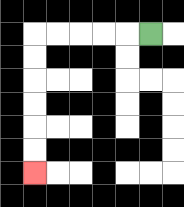{'start': '[6, 1]', 'end': '[1, 7]', 'path_directions': 'L,L,L,L,L,D,D,D,D,D,D', 'path_coordinates': '[[6, 1], [5, 1], [4, 1], [3, 1], [2, 1], [1, 1], [1, 2], [1, 3], [1, 4], [1, 5], [1, 6], [1, 7]]'}